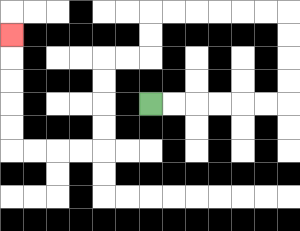{'start': '[6, 4]', 'end': '[0, 1]', 'path_directions': 'R,R,R,R,R,R,U,U,U,U,L,L,L,L,L,L,D,D,L,L,D,D,D,D,L,L,L,L,U,U,U,U,U', 'path_coordinates': '[[6, 4], [7, 4], [8, 4], [9, 4], [10, 4], [11, 4], [12, 4], [12, 3], [12, 2], [12, 1], [12, 0], [11, 0], [10, 0], [9, 0], [8, 0], [7, 0], [6, 0], [6, 1], [6, 2], [5, 2], [4, 2], [4, 3], [4, 4], [4, 5], [4, 6], [3, 6], [2, 6], [1, 6], [0, 6], [0, 5], [0, 4], [0, 3], [0, 2], [0, 1]]'}